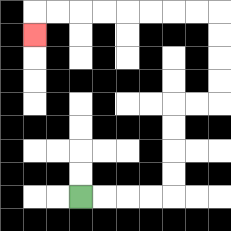{'start': '[3, 8]', 'end': '[1, 1]', 'path_directions': 'R,R,R,R,U,U,U,U,R,R,U,U,U,U,L,L,L,L,L,L,L,L,D', 'path_coordinates': '[[3, 8], [4, 8], [5, 8], [6, 8], [7, 8], [7, 7], [7, 6], [7, 5], [7, 4], [8, 4], [9, 4], [9, 3], [9, 2], [9, 1], [9, 0], [8, 0], [7, 0], [6, 0], [5, 0], [4, 0], [3, 0], [2, 0], [1, 0], [1, 1]]'}